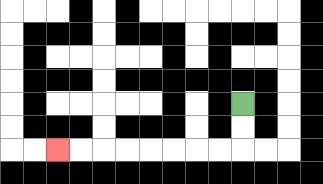{'start': '[10, 4]', 'end': '[2, 6]', 'path_directions': 'D,D,L,L,L,L,L,L,L,L', 'path_coordinates': '[[10, 4], [10, 5], [10, 6], [9, 6], [8, 6], [7, 6], [6, 6], [5, 6], [4, 6], [3, 6], [2, 6]]'}